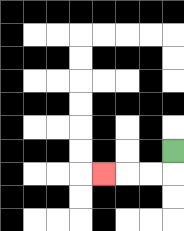{'start': '[7, 6]', 'end': '[4, 7]', 'path_directions': 'D,L,L,L', 'path_coordinates': '[[7, 6], [7, 7], [6, 7], [5, 7], [4, 7]]'}